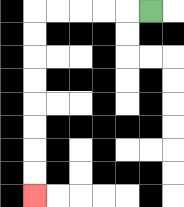{'start': '[6, 0]', 'end': '[1, 8]', 'path_directions': 'L,L,L,L,L,D,D,D,D,D,D,D,D', 'path_coordinates': '[[6, 0], [5, 0], [4, 0], [3, 0], [2, 0], [1, 0], [1, 1], [1, 2], [1, 3], [1, 4], [1, 5], [1, 6], [1, 7], [1, 8]]'}